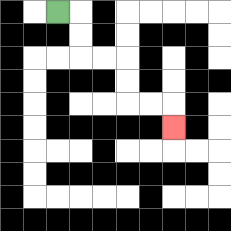{'start': '[2, 0]', 'end': '[7, 5]', 'path_directions': 'R,D,D,R,R,D,D,R,R,D', 'path_coordinates': '[[2, 0], [3, 0], [3, 1], [3, 2], [4, 2], [5, 2], [5, 3], [5, 4], [6, 4], [7, 4], [7, 5]]'}